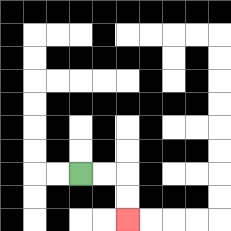{'start': '[3, 7]', 'end': '[5, 9]', 'path_directions': 'R,R,D,D', 'path_coordinates': '[[3, 7], [4, 7], [5, 7], [5, 8], [5, 9]]'}